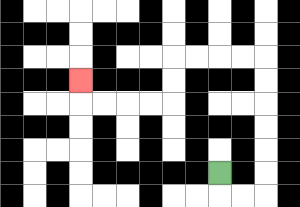{'start': '[9, 7]', 'end': '[3, 3]', 'path_directions': 'D,R,R,U,U,U,U,U,U,L,L,L,L,D,D,L,L,L,L,U', 'path_coordinates': '[[9, 7], [9, 8], [10, 8], [11, 8], [11, 7], [11, 6], [11, 5], [11, 4], [11, 3], [11, 2], [10, 2], [9, 2], [8, 2], [7, 2], [7, 3], [7, 4], [6, 4], [5, 4], [4, 4], [3, 4], [3, 3]]'}